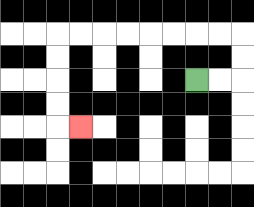{'start': '[8, 3]', 'end': '[3, 5]', 'path_directions': 'R,R,U,U,L,L,L,L,L,L,L,L,D,D,D,D,R', 'path_coordinates': '[[8, 3], [9, 3], [10, 3], [10, 2], [10, 1], [9, 1], [8, 1], [7, 1], [6, 1], [5, 1], [4, 1], [3, 1], [2, 1], [2, 2], [2, 3], [2, 4], [2, 5], [3, 5]]'}